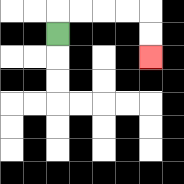{'start': '[2, 1]', 'end': '[6, 2]', 'path_directions': 'U,R,R,R,R,D,D', 'path_coordinates': '[[2, 1], [2, 0], [3, 0], [4, 0], [5, 0], [6, 0], [6, 1], [6, 2]]'}